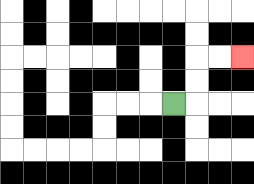{'start': '[7, 4]', 'end': '[10, 2]', 'path_directions': 'R,U,U,R,R', 'path_coordinates': '[[7, 4], [8, 4], [8, 3], [8, 2], [9, 2], [10, 2]]'}